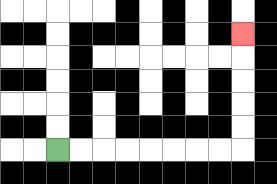{'start': '[2, 6]', 'end': '[10, 1]', 'path_directions': 'R,R,R,R,R,R,R,R,U,U,U,U,U', 'path_coordinates': '[[2, 6], [3, 6], [4, 6], [5, 6], [6, 6], [7, 6], [8, 6], [9, 6], [10, 6], [10, 5], [10, 4], [10, 3], [10, 2], [10, 1]]'}